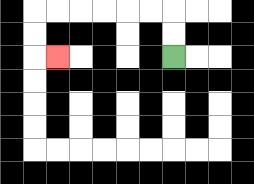{'start': '[7, 2]', 'end': '[2, 2]', 'path_directions': 'U,U,L,L,L,L,L,L,D,D,R', 'path_coordinates': '[[7, 2], [7, 1], [7, 0], [6, 0], [5, 0], [4, 0], [3, 0], [2, 0], [1, 0], [1, 1], [1, 2], [2, 2]]'}